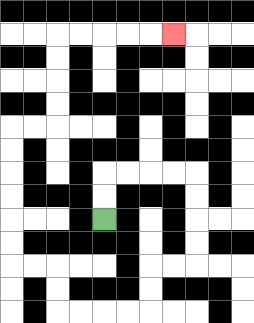{'start': '[4, 9]', 'end': '[7, 1]', 'path_directions': 'U,U,R,R,R,R,D,D,D,D,L,L,D,D,L,L,L,L,U,U,L,L,U,U,U,U,U,U,R,R,U,U,U,U,R,R,R,R,R', 'path_coordinates': '[[4, 9], [4, 8], [4, 7], [5, 7], [6, 7], [7, 7], [8, 7], [8, 8], [8, 9], [8, 10], [8, 11], [7, 11], [6, 11], [6, 12], [6, 13], [5, 13], [4, 13], [3, 13], [2, 13], [2, 12], [2, 11], [1, 11], [0, 11], [0, 10], [0, 9], [0, 8], [0, 7], [0, 6], [0, 5], [1, 5], [2, 5], [2, 4], [2, 3], [2, 2], [2, 1], [3, 1], [4, 1], [5, 1], [6, 1], [7, 1]]'}